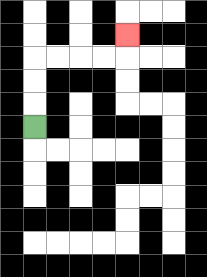{'start': '[1, 5]', 'end': '[5, 1]', 'path_directions': 'U,U,U,R,R,R,R,U', 'path_coordinates': '[[1, 5], [1, 4], [1, 3], [1, 2], [2, 2], [3, 2], [4, 2], [5, 2], [5, 1]]'}